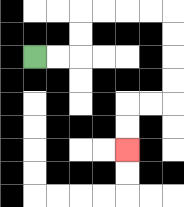{'start': '[1, 2]', 'end': '[5, 6]', 'path_directions': 'R,R,U,U,R,R,R,R,D,D,D,D,L,L,D,D', 'path_coordinates': '[[1, 2], [2, 2], [3, 2], [3, 1], [3, 0], [4, 0], [5, 0], [6, 0], [7, 0], [7, 1], [7, 2], [7, 3], [7, 4], [6, 4], [5, 4], [5, 5], [5, 6]]'}